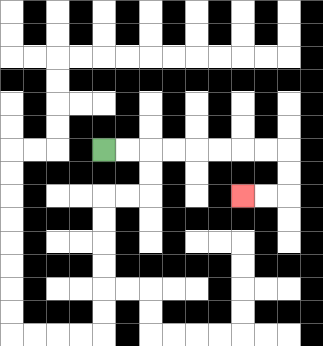{'start': '[4, 6]', 'end': '[10, 8]', 'path_directions': 'R,R,R,R,R,R,R,R,D,D,L,L', 'path_coordinates': '[[4, 6], [5, 6], [6, 6], [7, 6], [8, 6], [9, 6], [10, 6], [11, 6], [12, 6], [12, 7], [12, 8], [11, 8], [10, 8]]'}